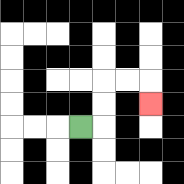{'start': '[3, 5]', 'end': '[6, 4]', 'path_directions': 'R,U,U,R,R,D', 'path_coordinates': '[[3, 5], [4, 5], [4, 4], [4, 3], [5, 3], [6, 3], [6, 4]]'}